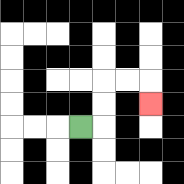{'start': '[3, 5]', 'end': '[6, 4]', 'path_directions': 'R,U,U,R,R,D', 'path_coordinates': '[[3, 5], [4, 5], [4, 4], [4, 3], [5, 3], [6, 3], [6, 4]]'}